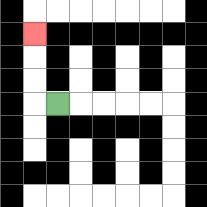{'start': '[2, 4]', 'end': '[1, 1]', 'path_directions': 'L,U,U,U', 'path_coordinates': '[[2, 4], [1, 4], [1, 3], [1, 2], [1, 1]]'}